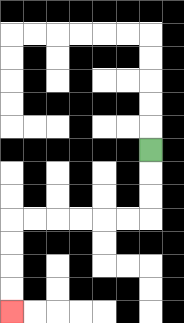{'start': '[6, 6]', 'end': '[0, 13]', 'path_directions': 'D,D,D,L,L,L,L,L,L,D,D,D,D', 'path_coordinates': '[[6, 6], [6, 7], [6, 8], [6, 9], [5, 9], [4, 9], [3, 9], [2, 9], [1, 9], [0, 9], [0, 10], [0, 11], [0, 12], [0, 13]]'}